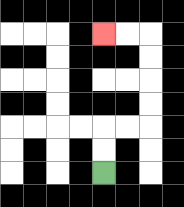{'start': '[4, 7]', 'end': '[4, 1]', 'path_directions': 'U,U,R,R,U,U,U,U,L,L', 'path_coordinates': '[[4, 7], [4, 6], [4, 5], [5, 5], [6, 5], [6, 4], [6, 3], [6, 2], [6, 1], [5, 1], [4, 1]]'}